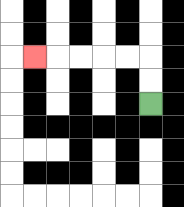{'start': '[6, 4]', 'end': '[1, 2]', 'path_directions': 'U,U,L,L,L,L,L', 'path_coordinates': '[[6, 4], [6, 3], [6, 2], [5, 2], [4, 2], [3, 2], [2, 2], [1, 2]]'}